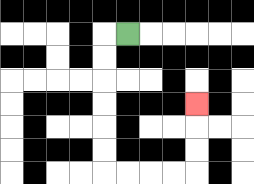{'start': '[5, 1]', 'end': '[8, 4]', 'path_directions': 'L,D,D,D,D,D,D,R,R,R,R,U,U,U', 'path_coordinates': '[[5, 1], [4, 1], [4, 2], [4, 3], [4, 4], [4, 5], [4, 6], [4, 7], [5, 7], [6, 7], [7, 7], [8, 7], [8, 6], [8, 5], [8, 4]]'}